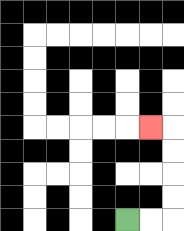{'start': '[5, 9]', 'end': '[6, 5]', 'path_directions': 'R,R,U,U,U,U,L', 'path_coordinates': '[[5, 9], [6, 9], [7, 9], [7, 8], [7, 7], [7, 6], [7, 5], [6, 5]]'}